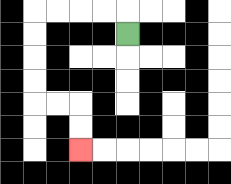{'start': '[5, 1]', 'end': '[3, 6]', 'path_directions': 'U,L,L,L,L,D,D,D,D,R,R,D,D', 'path_coordinates': '[[5, 1], [5, 0], [4, 0], [3, 0], [2, 0], [1, 0], [1, 1], [1, 2], [1, 3], [1, 4], [2, 4], [3, 4], [3, 5], [3, 6]]'}